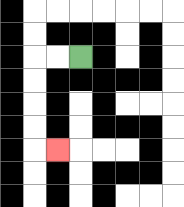{'start': '[3, 2]', 'end': '[2, 6]', 'path_directions': 'L,L,D,D,D,D,R', 'path_coordinates': '[[3, 2], [2, 2], [1, 2], [1, 3], [1, 4], [1, 5], [1, 6], [2, 6]]'}